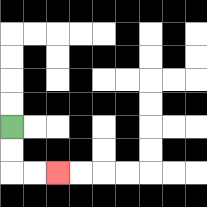{'start': '[0, 5]', 'end': '[2, 7]', 'path_directions': 'D,D,R,R', 'path_coordinates': '[[0, 5], [0, 6], [0, 7], [1, 7], [2, 7]]'}